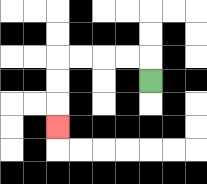{'start': '[6, 3]', 'end': '[2, 5]', 'path_directions': 'U,L,L,L,L,D,D,D', 'path_coordinates': '[[6, 3], [6, 2], [5, 2], [4, 2], [3, 2], [2, 2], [2, 3], [2, 4], [2, 5]]'}